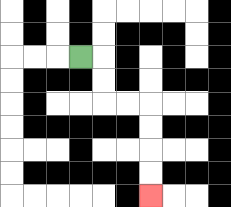{'start': '[3, 2]', 'end': '[6, 8]', 'path_directions': 'R,D,D,R,R,D,D,D,D', 'path_coordinates': '[[3, 2], [4, 2], [4, 3], [4, 4], [5, 4], [6, 4], [6, 5], [6, 6], [6, 7], [6, 8]]'}